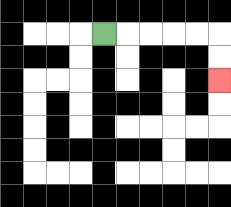{'start': '[4, 1]', 'end': '[9, 3]', 'path_directions': 'R,R,R,R,R,D,D', 'path_coordinates': '[[4, 1], [5, 1], [6, 1], [7, 1], [8, 1], [9, 1], [9, 2], [9, 3]]'}